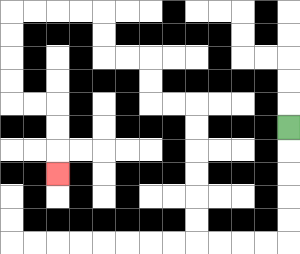{'start': '[12, 5]', 'end': '[2, 7]', 'path_directions': 'D,D,D,D,D,L,L,L,L,U,U,U,U,U,U,L,L,U,U,L,L,U,U,L,L,L,L,D,D,D,D,R,R,D,D,D', 'path_coordinates': '[[12, 5], [12, 6], [12, 7], [12, 8], [12, 9], [12, 10], [11, 10], [10, 10], [9, 10], [8, 10], [8, 9], [8, 8], [8, 7], [8, 6], [8, 5], [8, 4], [7, 4], [6, 4], [6, 3], [6, 2], [5, 2], [4, 2], [4, 1], [4, 0], [3, 0], [2, 0], [1, 0], [0, 0], [0, 1], [0, 2], [0, 3], [0, 4], [1, 4], [2, 4], [2, 5], [2, 6], [2, 7]]'}